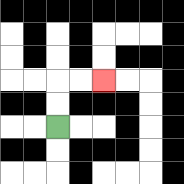{'start': '[2, 5]', 'end': '[4, 3]', 'path_directions': 'U,U,R,R', 'path_coordinates': '[[2, 5], [2, 4], [2, 3], [3, 3], [4, 3]]'}